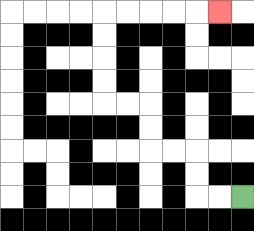{'start': '[10, 8]', 'end': '[9, 0]', 'path_directions': 'L,L,U,U,L,L,U,U,L,L,U,U,U,U,R,R,R,R,R', 'path_coordinates': '[[10, 8], [9, 8], [8, 8], [8, 7], [8, 6], [7, 6], [6, 6], [6, 5], [6, 4], [5, 4], [4, 4], [4, 3], [4, 2], [4, 1], [4, 0], [5, 0], [6, 0], [7, 0], [8, 0], [9, 0]]'}